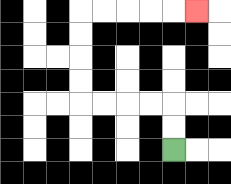{'start': '[7, 6]', 'end': '[8, 0]', 'path_directions': 'U,U,L,L,L,L,U,U,U,U,R,R,R,R,R', 'path_coordinates': '[[7, 6], [7, 5], [7, 4], [6, 4], [5, 4], [4, 4], [3, 4], [3, 3], [3, 2], [3, 1], [3, 0], [4, 0], [5, 0], [6, 0], [7, 0], [8, 0]]'}